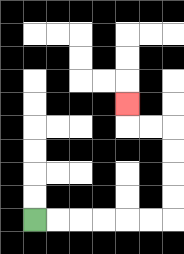{'start': '[1, 9]', 'end': '[5, 4]', 'path_directions': 'R,R,R,R,R,R,U,U,U,U,L,L,U', 'path_coordinates': '[[1, 9], [2, 9], [3, 9], [4, 9], [5, 9], [6, 9], [7, 9], [7, 8], [7, 7], [7, 6], [7, 5], [6, 5], [5, 5], [5, 4]]'}